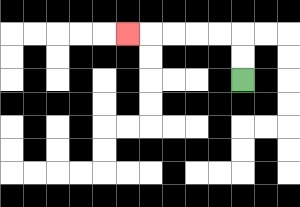{'start': '[10, 3]', 'end': '[5, 1]', 'path_directions': 'U,U,L,L,L,L,L', 'path_coordinates': '[[10, 3], [10, 2], [10, 1], [9, 1], [8, 1], [7, 1], [6, 1], [5, 1]]'}